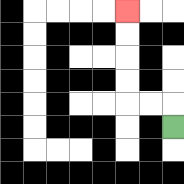{'start': '[7, 5]', 'end': '[5, 0]', 'path_directions': 'U,L,L,U,U,U,U', 'path_coordinates': '[[7, 5], [7, 4], [6, 4], [5, 4], [5, 3], [5, 2], [5, 1], [5, 0]]'}